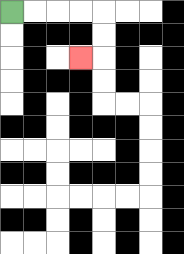{'start': '[0, 0]', 'end': '[3, 2]', 'path_directions': 'R,R,R,R,D,D,L', 'path_coordinates': '[[0, 0], [1, 0], [2, 0], [3, 0], [4, 0], [4, 1], [4, 2], [3, 2]]'}